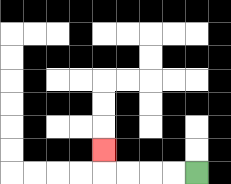{'start': '[8, 7]', 'end': '[4, 6]', 'path_directions': 'L,L,L,L,U', 'path_coordinates': '[[8, 7], [7, 7], [6, 7], [5, 7], [4, 7], [4, 6]]'}